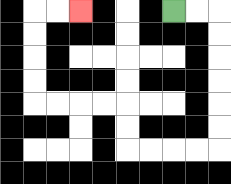{'start': '[7, 0]', 'end': '[3, 0]', 'path_directions': 'R,R,D,D,D,D,D,D,L,L,L,L,U,U,L,L,L,L,U,U,U,U,R,R', 'path_coordinates': '[[7, 0], [8, 0], [9, 0], [9, 1], [9, 2], [9, 3], [9, 4], [9, 5], [9, 6], [8, 6], [7, 6], [6, 6], [5, 6], [5, 5], [5, 4], [4, 4], [3, 4], [2, 4], [1, 4], [1, 3], [1, 2], [1, 1], [1, 0], [2, 0], [3, 0]]'}